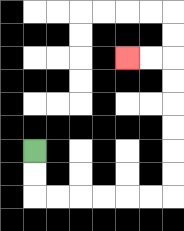{'start': '[1, 6]', 'end': '[5, 2]', 'path_directions': 'D,D,R,R,R,R,R,R,U,U,U,U,U,U,L,L', 'path_coordinates': '[[1, 6], [1, 7], [1, 8], [2, 8], [3, 8], [4, 8], [5, 8], [6, 8], [7, 8], [7, 7], [7, 6], [7, 5], [7, 4], [7, 3], [7, 2], [6, 2], [5, 2]]'}